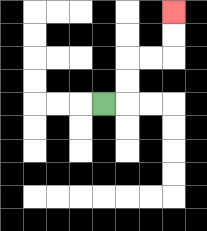{'start': '[4, 4]', 'end': '[7, 0]', 'path_directions': 'R,U,U,R,R,U,U', 'path_coordinates': '[[4, 4], [5, 4], [5, 3], [5, 2], [6, 2], [7, 2], [7, 1], [7, 0]]'}